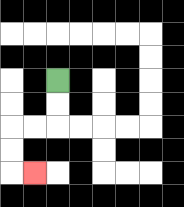{'start': '[2, 3]', 'end': '[1, 7]', 'path_directions': 'D,D,L,L,D,D,R', 'path_coordinates': '[[2, 3], [2, 4], [2, 5], [1, 5], [0, 5], [0, 6], [0, 7], [1, 7]]'}